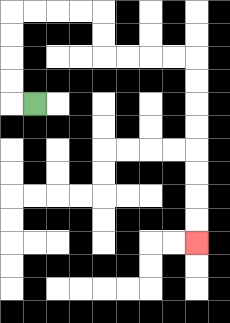{'start': '[1, 4]', 'end': '[8, 10]', 'path_directions': 'L,U,U,U,U,R,R,R,R,D,D,R,R,R,R,D,D,D,D,D,D,D,D', 'path_coordinates': '[[1, 4], [0, 4], [0, 3], [0, 2], [0, 1], [0, 0], [1, 0], [2, 0], [3, 0], [4, 0], [4, 1], [4, 2], [5, 2], [6, 2], [7, 2], [8, 2], [8, 3], [8, 4], [8, 5], [8, 6], [8, 7], [8, 8], [8, 9], [8, 10]]'}